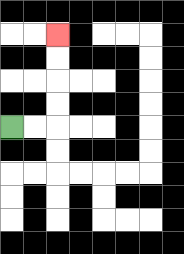{'start': '[0, 5]', 'end': '[2, 1]', 'path_directions': 'R,R,U,U,U,U', 'path_coordinates': '[[0, 5], [1, 5], [2, 5], [2, 4], [2, 3], [2, 2], [2, 1]]'}